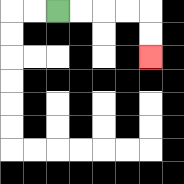{'start': '[2, 0]', 'end': '[6, 2]', 'path_directions': 'R,R,R,R,D,D', 'path_coordinates': '[[2, 0], [3, 0], [4, 0], [5, 0], [6, 0], [6, 1], [6, 2]]'}